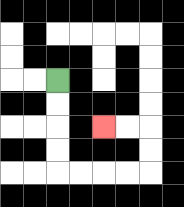{'start': '[2, 3]', 'end': '[4, 5]', 'path_directions': 'D,D,D,D,R,R,R,R,U,U,L,L', 'path_coordinates': '[[2, 3], [2, 4], [2, 5], [2, 6], [2, 7], [3, 7], [4, 7], [5, 7], [6, 7], [6, 6], [6, 5], [5, 5], [4, 5]]'}